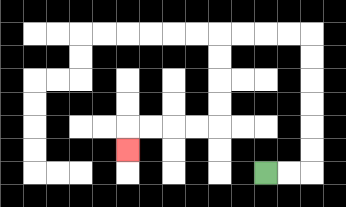{'start': '[11, 7]', 'end': '[5, 6]', 'path_directions': 'R,R,U,U,U,U,U,U,L,L,L,L,D,D,D,D,L,L,L,L,D', 'path_coordinates': '[[11, 7], [12, 7], [13, 7], [13, 6], [13, 5], [13, 4], [13, 3], [13, 2], [13, 1], [12, 1], [11, 1], [10, 1], [9, 1], [9, 2], [9, 3], [9, 4], [9, 5], [8, 5], [7, 5], [6, 5], [5, 5], [5, 6]]'}